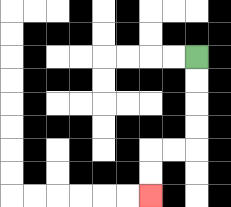{'start': '[8, 2]', 'end': '[6, 8]', 'path_directions': 'D,D,D,D,L,L,D,D', 'path_coordinates': '[[8, 2], [8, 3], [8, 4], [8, 5], [8, 6], [7, 6], [6, 6], [6, 7], [6, 8]]'}